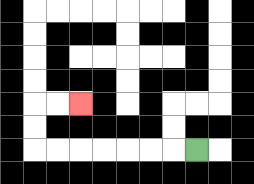{'start': '[8, 6]', 'end': '[3, 4]', 'path_directions': 'L,L,L,L,L,L,L,U,U,R,R', 'path_coordinates': '[[8, 6], [7, 6], [6, 6], [5, 6], [4, 6], [3, 6], [2, 6], [1, 6], [1, 5], [1, 4], [2, 4], [3, 4]]'}